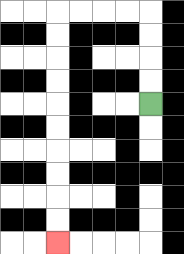{'start': '[6, 4]', 'end': '[2, 10]', 'path_directions': 'U,U,U,U,L,L,L,L,D,D,D,D,D,D,D,D,D,D', 'path_coordinates': '[[6, 4], [6, 3], [6, 2], [6, 1], [6, 0], [5, 0], [4, 0], [3, 0], [2, 0], [2, 1], [2, 2], [2, 3], [2, 4], [2, 5], [2, 6], [2, 7], [2, 8], [2, 9], [2, 10]]'}